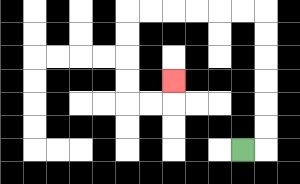{'start': '[10, 6]', 'end': '[7, 3]', 'path_directions': 'R,U,U,U,U,U,U,L,L,L,L,L,L,D,D,D,D,R,R,U', 'path_coordinates': '[[10, 6], [11, 6], [11, 5], [11, 4], [11, 3], [11, 2], [11, 1], [11, 0], [10, 0], [9, 0], [8, 0], [7, 0], [6, 0], [5, 0], [5, 1], [5, 2], [5, 3], [5, 4], [6, 4], [7, 4], [7, 3]]'}